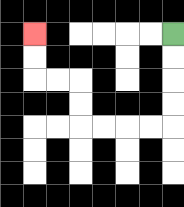{'start': '[7, 1]', 'end': '[1, 1]', 'path_directions': 'D,D,D,D,L,L,L,L,U,U,L,L,U,U', 'path_coordinates': '[[7, 1], [7, 2], [7, 3], [7, 4], [7, 5], [6, 5], [5, 5], [4, 5], [3, 5], [3, 4], [3, 3], [2, 3], [1, 3], [1, 2], [1, 1]]'}